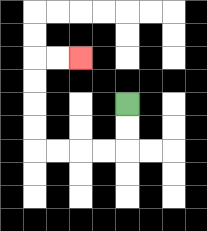{'start': '[5, 4]', 'end': '[3, 2]', 'path_directions': 'D,D,L,L,L,L,U,U,U,U,R,R', 'path_coordinates': '[[5, 4], [5, 5], [5, 6], [4, 6], [3, 6], [2, 6], [1, 6], [1, 5], [1, 4], [1, 3], [1, 2], [2, 2], [3, 2]]'}